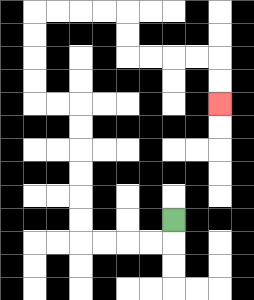{'start': '[7, 9]', 'end': '[9, 4]', 'path_directions': 'D,L,L,L,L,U,U,U,U,U,U,L,L,U,U,U,U,R,R,R,R,D,D,R,R,R,R,D,D', 'path_coordinates': '[[7, 9], [7, 10], [6, 10], [5, 10], [4, 10], [3, 10], [3, 9], [3, 8], [3, 7], [3, 6], [3, 5], [3, 4], [2, 4], [1, 4], [1, 3], [1, 2], [1, 1], [1, 0], [2, 0], [3, 0], [4, 0], [5, 0], [5, 1], [5, 2], [6, 2], [7, 2], [8, 2], [9, 2], [9, 3], [9, 4]]'}